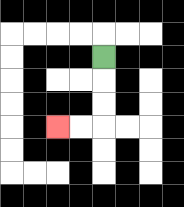{'start': '[4, 2]', 'end': '[2, 5]', 'path_directions': 'D,D,D,L,L', 'path_coordinates': '[[4, 2], [4, 3], [4, 4], [4, 5], [3, 5], [2, 5]]'}